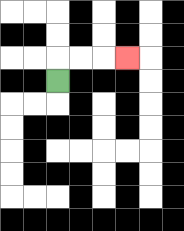{'start': '[2, 3]', 'end': '[5, 2]', 'path_directions': 'U,R,R,R', 'path_coordinates': '[[2, 3], [2, 2], [3, 2], [4, 2], [5, 2]]'}